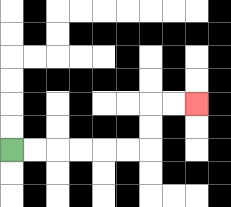{'start': '[0, 6]', 'end': '[8, 4]', 'path_directions': 'R,R,R,R,R,R,U,U,R,R', 'path_coordinates': '[[0, 6], [1, 6], [2, 6], [3, 6], [4, 6], [5, 6], [6, 6], [6, 5], [6, 4], [7, 4], [8, 4]]'}